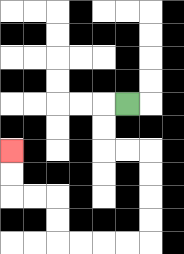{'start': '[5, 4]', 'end': '[0, 6]', 'path_directions': 'L,D,D,R,R,D,D,D,D,L,L,L,L,U,U,L,L,U,U', 'path_coordinates': '[[5, 4], [4, 4], [4, 5], [4, 6], [5, 6], [6, 6], [6, 7], [6, 8], [6, 9], [6, 10], [5, 10], [4, 10], [3, 10], [2, 10], [2, 9], [2, 8], [1, 8], [0, 8], [0, 7], [0, 6]]'}